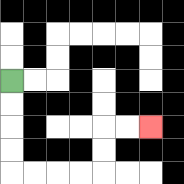{'start': '[0, 3]', 'end': '[6, 5]', 'path_directions': 'D,D,D,D,R,R,R,R,U,U,R,R', 'path_coordinates': '[[0, 3], [0, 4], [0, 5], [0, 6], [0, 7], [1, 7], [2, 7], [3, 7], [4, 7], [4, 6], [4, 5], [5, 5], [6, 5]]'}